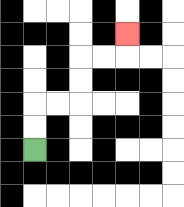{'start': '[1, 6]', 'end': '[5, 1]', 'path_directions': 'U,U,R,R,U,U,R,R,U', 'path_coordinates': '[[1, 6], [1, 5], [1, 4], [2, 4], [3, 4], [3, 3], [3, 2], [4, 2], [5, 2], [5, 1]]'}